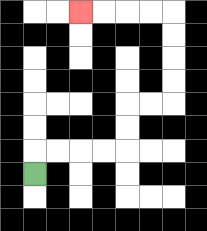{'start': '[1, 7]', 'end': '[3, 0]', 'path_directions': 'U,R,R,R,R,U,U,R,R,U,U,U,U,L,L,L,L', 'path_coordinates': '[[1, 7], [1, 6], [2, 6], [3, 6], [4, 6], [5, 6], [5, 5], [5, 4], [6, 4], [7, 4], [7, 3], [7, 2], [7, 1], [7, 0], [6, 0], [5, 0], [4, 0], [3, 0]]'}